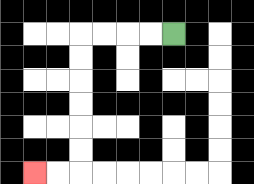{'start': '[7, 1]', 'end': '[1, 7]', 'path_directions': 'L,L,L,L,D,D,D,D,D,D,L,L', 'path_coordinates': '[[7, 1], [6, 1], [5, 1], [4, 1], [3, 1], [3, 2], [3, 3], [3, 4], [3, 5], [3, 6], [3, 7], [2, 7], [1, 7]]'}